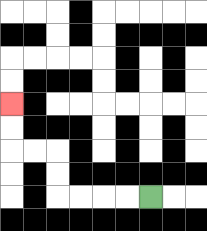{'start': '[6, 8]', 'end': '[0, 4]', 'path_directions': 'L,L,L,L,U,U,L,L,U,U', 'path_coordinates': '[[6, 8], [5, 8], [4, 8], [3, 8], [2, 8], [2, 7], [2, 6], [1, 6], [0, 6], [0, 5], [0, 4]]'}